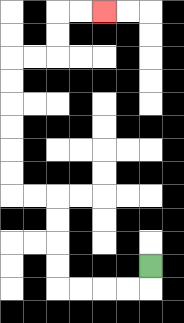{'start': '[6, 11]', 'end': '[4, 0]', 'path_directions': 'D,L,L,L,L,U,U,U,U,L,L,U,U,U,U,U,U,R,R,U,U,R,R', 'path_coordinates': '[[6, 11], [6, 12], [5, 12], [4, 12], [3, 12], [2, 12], [2, 11], [2, 10], [2, 9], [2, 8], [1, 8], [0, 8], [0, 7], [0, 6], [0, 5], [0, 4], [0, 3], [0, 2], [1, 2], [2, 2], [2, 1], [2, 0], [3, 0], [4, 0]]'}